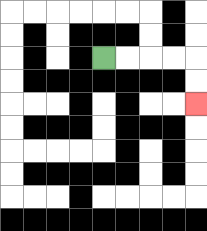{'start': '[4, 2]', 'end': '[8, 4]', 'path_directions': 'R,R,R,R,D,D', 'path_coordinates': '[[4, 2], [5, 2], [6, 2], [7, 2], [8, 2], [8, 3], [8, 4]]'}